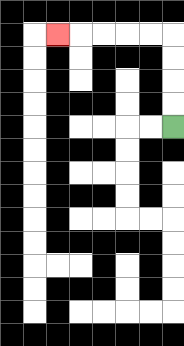{'start': '[7, 5]', 'end': '[2, 1]', 'path_directions': 'U,U,U,U,L,L,L,L,L', 'path_coordinates': '[[7, 5], [7, 4], [7, 3], [7, 2], [7, 1], [6, 1], [5, 1], [4, 1], [3, 1], [2, 1]]'}